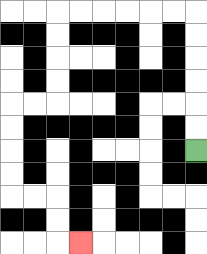{'start': '[8, 6]', 'end': '[3, 10]', 'path_directions': 'U,U,U,U,U,U,L,L,L,L,L,L,D,D,D,D,L,L,D,D,D,D,R,R,D,D,R', 'path_coordinates': '[[8, 6], [8, 5], [8, 4], [8, 3], [8, 2], [8, 1], [8, 0], [7, 0], [6, 0], [5, 0], [4, 0], [3, 0], [2, 0], [2, 1], [2, 2], [2, 3], [2, 4], [1, 4], [0, 4], [0, 5], [0, 6], [0, 7], [0, 8], [1, 8], [2, 8], [2, 9], [2, 10], [3, 10]]'}